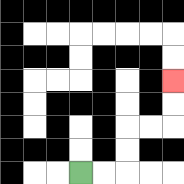{'start': '[3, 7]', 'end': '[7, 3]', 'path_directions': 'R,R,U,U,R,R,U,U', 'path_coordinates': '[[3, 7], [4, 7], [5, 7], [5, 6], [5, 5], [6, 5], [7, 5], [7, 4], [7, 3]]'}